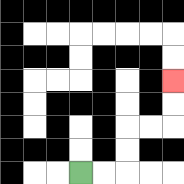{'start': '[3, 7]', 'end': '[7, 3]', 'path_directions': 'R,R,U,U,R,R,U,U', 'path_coordinates': '[[3, 7], [4, 7], [5, 7], [5, 6], [5, 5], [6, 5], [7, 5], [7, 4], [7, 3]]'}